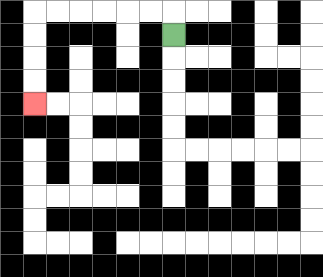{'start': '[7, 1]', 'end': '[1, 4]', 'path_directions': 'U,L,L,L,L,L,L,D,D,D,D', 'path_coordinates': '[[7, 1], [7, 0], [6, 0], [5, 0], [4, 0], [3, 0], [2, 0], [1, 0], [1, 1], [1, 2], [1, 3], [1, 4]]'}